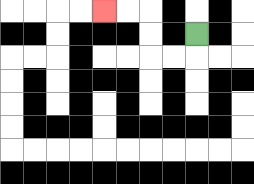{'start': '[8, 1]', 'end': '[4, 0]', 'path_directions': 'D,L,L,U,U,L,L', 'path_coordinates': '[[8, 1], [8, 2], [7, 2], [6, 2], [6, 1], [6, 0], [5, 0], [4, 0]]'}